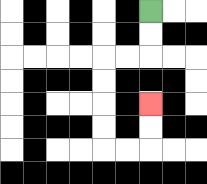{'start': '[6, 0]', 'end': '[6, 4]', 'path_directions': 'D,D,L,L,D,D,D,D,R,R,U,U', 'path_coordinates': '[[6, 0], [6, 1], [6, 2], [5, 2], [4, 2], [4, 3], [4, 4], [4, 5], [4, 6], [5, 6], [6, 6], [6, 5], [6, 4]]'}